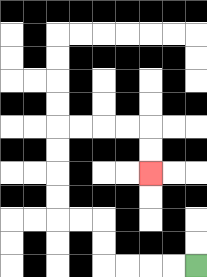{'start': '[8, 11]', 'end': '[6, 7]', 'path_directions': 'L,L,L,L,U,U,L,L,U,U,U,U,R,R,R,R,D,D', 'path_coordinates': '[[8, 11], [7, 11], [6, 11], [5, 11], [4, 11], [4, 10], [4, 9], [3, 9], [2, 9], [2, 8], [2, 7], [2, 6], [2, 5], [3, 5], [4, 5], [5, 5], [6, 5], [6, 6], [6, 7]]'}